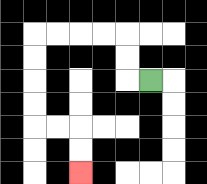{'start': '[6, 3]', 'end': '[3, 7]', 'path_directions': 'L,U,U,L,L,L,L,D,D,D,D,R,R,D,D', 'path_coordinates': '[[6, 3], [5, 3], [5, 2], [5, 1], [4, 1], [3, 1], [2, 1], [1, 1], [1, 2], [1, 3], [1, 4], [1, 5], [2, 5], [3, 5], [3, 6], [3, 7]]'}